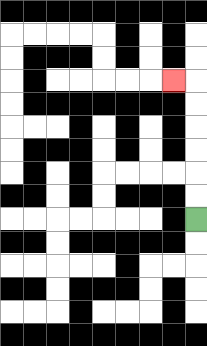{'start': '[8, 9]', 'end': '[7, 3]', 'path_directions': 'U,U,U,U,U,U,L', 'path_coordinates': '[[8, 9], [8, 8], [8, 7], [8, 6], [8, 5], [8, 4], [8, 3], [7, 3]]'}